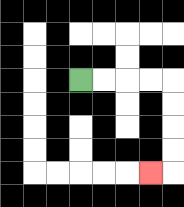{'start': '[3, 3]', 'end': '[6, 7]', 'path_directions': 'R,R,R,R,D,D,D,D,L', 'path_coordinates': '[[3, 3], [4, 3], [5, 3], [6, 3], [7, 3], [7, 4], [7, 5], [7, 6], [7, 7], [6, 7]]'}